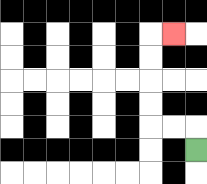{'start': '[8, 6]', 'end': '[7, 1]', 'path_directions': 'U,L,L,U,U,U,U,R', 'path_coordinates': '[[8, 6], [8, 5], [7, 5], [6, 5], [6, 4], [6, 3], [6, 2], [6, 1], [7, 1]]'}